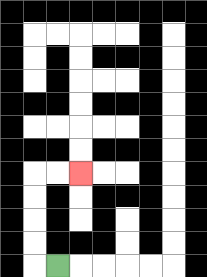{'start': '[2, 11]', 'end': '[3, 7]', 'path_directions': 'L,U,U,U,U,R,R', 'path_coordinates': '[[2, 11], [1, 11], [1, 10], [1, 9], [1, 8], [1, 7], [2, 7], [3, 7]]'}